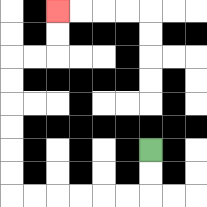{'start': '[6, 6]', 'end': '[2, 0]', 'path_directions': 'D,D,L,L,L,L,L,L,U,U,U,U,U,U,R,R,U,U', 'path_coordinates': '[[6, 6], [6, 7], [6, 8], [5, 8], [4, 8], [3, 8], [2, 8], [1, 8], [0, 8], [0, 7], [0, 6], [0, 5], [0, 4], [0, 3], [0, 2], [1, 2], [2, 2], [2, 1], [2, 0]]'}